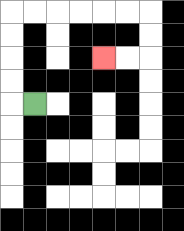{'start': '[1, 4]', 'end': '[4, 2]', 'path_directions': 'L,U,U,U,U,R,R,R,R,R,R,D,D,L,L', 'path_coordinates': '[[1, 4], [0, 4], [0, 3], [0, 2], [0, 1], [0, 0], [1, 0], [2, 0], [3, 0], [4, 0], [5, 0], [6, 0], [6, 1], [6, 2], [5, 2], [4, 2]]'}